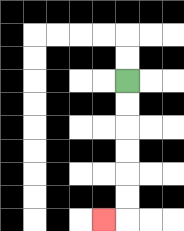{'start': '[5, 3]', 'end': '[4, 9]', 'path_directions': 'D,D,D,D,D,D,L', 'path_coordinates': '[[5, 3], [5, 4], [5, 5], [5, 6], [5, 7], [5, 8], [5, 9], [4, 9]]'}